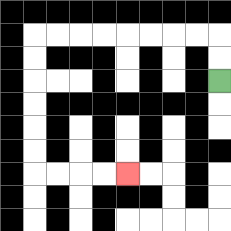{'start': '[9, 3]', 'end': '[5, 7]', 'path_directions': 'U,U,L,L,L,L,L,L,L,L,D,D,D,D,D,D,R,R,R,R', 'path_coordinates': '[[9, 3], [9, 2], [9, 1], [8, 1], [7, 1], [6, 1], [5, 1], [4, 1], [3, 1], [2, 1], [1, 1], [1, 2], [1, 3], [1, 4], [1, 5], [1, 6], [1, 7], [2, 7], [3, 7], [4, 7], [5, 7]]'}